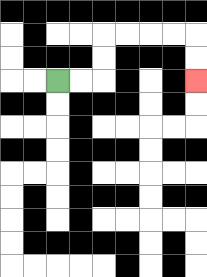{'start': '[2, 3]', 'end': '[8, 3]', 'path_directions': 'R,R,U,U,R,R,R,R,D,D', 'path_coordinates': '[[2, 3], [3, 3], [4, 3], [4, 2], [4, 1], [5, 1], [6, 1], [7, 1], [8, 1], [8, 2], [8, 3]]'}